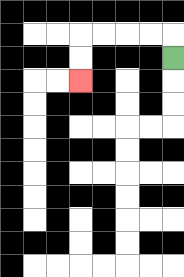{'start': '[7, 2]', 'end': '[3, 3]', 'path_directions': 'U,L,L,L,L,D,D', 'path_coordinates': '[[7, 2], [7, 1], [6, 1], [5, 1], [4, 1], [3, 1], [3, 2], [3, 3]]'}